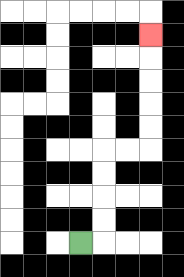{'start': '[3, 10]', 'end': '[6, 1]', 'path_directions': 'R,U,U,U,U,R,R,U,U,U,U,U', 'path_coordinates': '[[3, 10], [4, 10], [4, 9], [4, 8], [4, 7], [4, 6], [5, 6], [6, 6], [6, 5], [6, 4], [6, 3], [6, 2], [6, 1]]'}